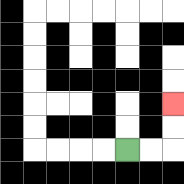{'start': '[5, 6]', 'end': '[7, 4]', 'path_directions': 'R,R,U,U', 'path_coordinates': '[[5, 6], [6, 6], [7, 6], [7, 5], [7, 4]]'}